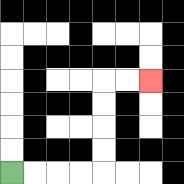{'start': '[0, 7]', 'end': '[6, 3]', 'path_directions': 'R,R,R,R,U,U,U,U,R,R', 'path_coordinates': '[[0, 7], [1, 7], [2, 7], [3, 7], [4, 7], [4, 6], [4, 5], [4, 4], [4, 3], [5, 3], [6, 3]]'}